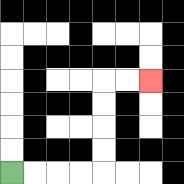{'start': '[0, 7]', 'end': '[6, 3]', 'path_directions': 'R,R,R,R,U,U,U,U,R,R', 'path_coordinates': '[[0, 7], [1, 7], [2, 7], [3, 7], [4, 7], [4, 6], [4, 5], [4, 4], [4, 3], [5, 3], [6, 3]]'}